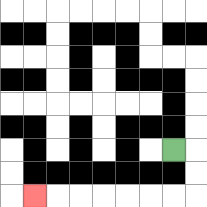{'start': '[7, 6]', 'end': '[1, 8]', 'path_directions': 'R,D,D,L,L,L,L,L,L,L', 'path_coordinates': '[[7, 6], [8, 6], [8, 7], [8, 8], [7, 8], [6, 8], [5, 8], [4, 8], [3, 8], [2, 8], [1, 8]]'}